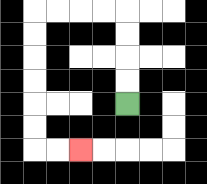{'start': '[5, 4]', 'end': '[3, 6]', 'path_directions': 'U,U,U,U,L,L,L,L,D,D,D,D,D,D,R,R', 'path_coordinates': '[[5, 4], [5, 3], [5, 2], [5, 1], [5, 0], [4, 0], [3, 0], [2, 0], [1, 0], [1, 1], [1, 2], [1, 3], [1, 4], [1, 5], [1, 6], [2, 6], [3, 6]]'}